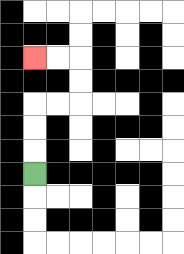{'start': '[1, 7]', 'end': '[1, 2]', 'path_directions': 'U,U,U,R,R,U,U,L,L', 'path_coordinates': '[[1, 7], [1, 6], [1, 5], [1, 4], [2, 4], [3, 4], [3, 3], [3, 2], [2, 2], [1, 2]]'}